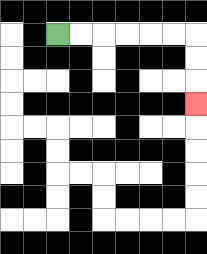{'start': '[2, 1]', 'end': '[8, 4]', 'path_directions': 'R,R,R,R,R,R,D,D,D', 'path_coordinates': '[[2, 1], [3, 1], [4, 1], [5, 1], [6, 1], [7, 1], [8, 1], [8, 2], [8, 3], [8, 4]]'}